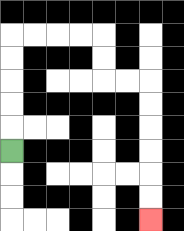{'start': '[0, 6]', 'end': '[6, 9]', 'path_directions': 'U,U,U,U,U,R,R,R,R,D,D,R,R,D,D,D,D,D,D', 'path_coordinates': '[[0, 6], [0, 5], [0, 4], [0, 3], [0, 2], [0, 1], [1, 1], [2, 1], [3, 1], [4, 1], [4, 2], [4, 3], [5, 3], [6, 3], [6, 4], [6, 5], [6, 6], [6, 7], [6, 8], [6, 9]]'}